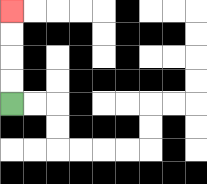{'start': '[0, 4]', 'end': '[0, 0]', 'path_directions': 'U,U,U,U', 'path_coordinates': '[[0, 4], [0, 3], [0, 2], [0, 1], [0, 0]]'}